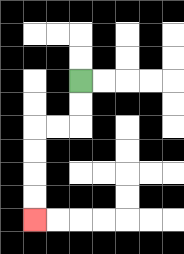{'start': '[3, 3]', 'end': '[1, 9]', 'path_directions': 'D,D,L,L,D,D,D,D', 'path_coordinates': '[[3, 3], [3, 4], [3, 5], [2, 5], [1, 5], [1, 6], [1, 7], [1, 8], [1, 9]]'}